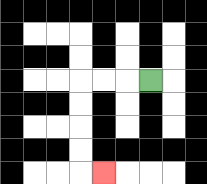{'start': '[6, 3]', 'end': '[4, 7]', 'path_directions': 'L,L,L,D,D,D,D,R', 'path_coordinates': '[[6, 3], [5, 3], [4, 3], [3, 3], [3, 4], [3, 5], [3, 6], [3, 7], [4, 7]]'}